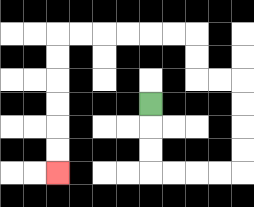{'start': '[6, 4]', 'end': '[2, 7]', 'path_directions': 'D,D,D,R,R,R,R,U,U,U,U,L,L,U,U,L,L,L,L,L,L,D,D,D,D,D,D', 'path_coordinates': '[[6, 4], [6, 5], [6, 6], [6, 7], [7, 7], [8, 7], [9, 7], [10, 7], [10, 6], [10, 5], [10, 4], [10, 3], [9, 3], [8, 3], [8, 2], [8, 1], [7, 1], [6, 1], [5, 1], [4, 1], [3, 1], [2, 1], [2, 2], [2, 3], [2, 4], [2, 5], [2, 6], [2, 7]]'}